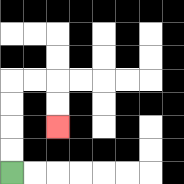{'start': '[0, 7]', 'end': '[2, 5]', 'path_directions': 'U,U,U,U,R,R,D,D', 'path_coordinates': '[[0, 7], [0, 6], [0, 5], [0, 4], [0, 3], [1, 3], [2, 3], [2, 4], [2, 5]]'}